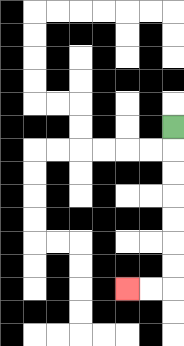{'start': '[7, 5]', 'end': '[5, 12]', 'path_directions': 'D,D,D,D,D,D,D,L,L', 'path_coordinates': '[[7, 5], [7, 6], [7, 7], [7, 8], [7, 9], [7, 10], [7, 11], [7, 12], [6, 12], [5, 12]]'}